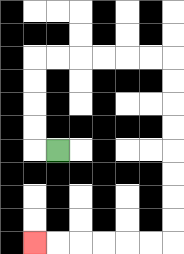{'start': '[2, 6]', 'end': '[1, 10]', 'path_directions': 'L,U,U,U,U,R,R,R,R,R,R,D,D,D,D,D,D,D,D,L,L,L,L,L,L', 'path_coordinates': '[[2, 6], [1, 6], [1, 5], [1, 4], [1, 3], [1, 2], [2, 2], [3, 2], [4, 2], [5, 2], [6, 2], [7, 2], [7, 3], [7, 4], [7, 5], [7, 6], [7, 7], [7, 8], [7, 9], [7, 10], [6, 10], [5, 10], [4, 10], [3, 10], [2, 10], [1, 10]]'}